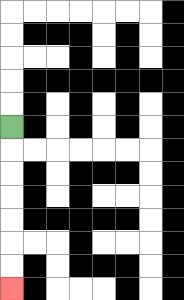{'start': '[0, 5]', 'end': '[0, 12]', 'path_directions': 'D,D,D,D,D,D,D', 'path_coordinates': '[[0, 5], [0, 6], [0, 7], [0, 8], [0, 9], [0, 10], [0, 11], [0, 12]]'}